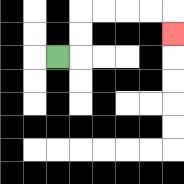{'start': '[2, 2]', 'end': '[7, 1]', 'path_directions': 'R,U,U,R,R,R,R,D', 'path_coordinates': '[[2, 2], [3, 2], [3, 1], [3, 0], [4, 0], [5, 0], [6, 0], [7, 0], [7, 1]]'}